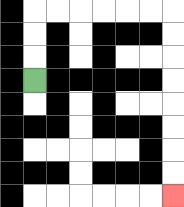{'start': '[1, 3]', 'end': '[7, 8]', 'path_directions': 'U,U,U,R,R,R,R,R,R,D,D,D,D,D,D,D,D', 'path_coordinates': '[[1, 3], [1, 2], [1, 1], [1, 0], [2, 0], [3, 0], [4, 0], [5, 0], [6, 0], [7, 0], [7, 1], [7, 2], [7, 3], [7, 4], [7, 5], [7, 6], [7, 7], [7, 8]]'}